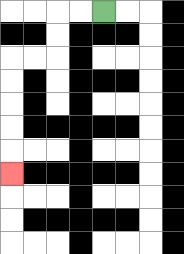{'start': '[4, 0]', 'end': '[0, 7]', 'path_directions': 'L,L,D,D,L,L,D,D,D,D,D', 'path_coordinates': '[[4, 0], [3, 0], [2, 0], [2, 1], [2, 2], [1, 2], [0, 2], [0, 3], [0, 4], [0, 5], [0, 6], [0, 7]]'}